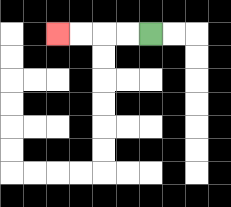{'start': '[6, 1]', 'end': '[2, 1]', 'path_directions': 'L,L,L,L', 'path_coordinates': '[[6, 1], [5, 1], [4, 1], [3, 1], [2, 1]]'}